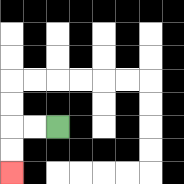{'start': '[2, 5]', 'end': '[0, 7]', 'path_directions': 'L,L,D,D', 'path_coordinates': '[[2, 5], [1, 5], [0, 5], [0, 6], [0, 7]]'}